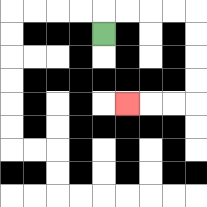{'start': '[4, 1]', 'end': '[5, 4]', 'path_directions': 'U,R,R,R,R,D,D,D,D,L,L,L', 'path_coordinates': '[[4, 1], [4, 0], [5, 0], [6, 0], [7, 0], [8, 0], [8, 1], [8, 2], [8, 3], [8, 4], [7, 4], [6, 4], [5, 4]]'}